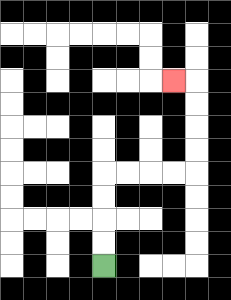{'start': '[4, 11]', 'end': '[7, 3]', 'path_directions': 'U,U,U,U,R,R,R,R,U,U,U,U,L', 'path_coordinates': '[[4, 11], [4, 10], [4, 9], [4, 8], [4, 7], [5, 7], [6, 7], [7, 7], [8, 7], [8, 6], [8, 5], [8, 4], [8, 3], [7, 3]]'}